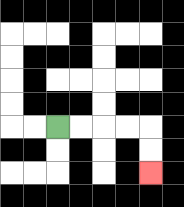{'start': '[2, 5]', 'end': '[6, 7]', 'path_directions': 'R,R,R,R,D,D', 'path_coordinates': '[[2, 5], [3, 5], [4, 5], [5, 5], [6, 5], [6, 6], [6, 7]]'}